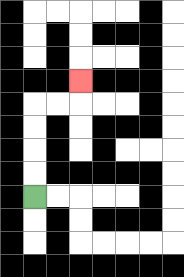{'start': '[1, 8]', 'end': '[3, 3]', 'path_directions': 'U,U,U,U,R,R,U', 'path_coordinates': '[[1, 8], [1, 7], [1, 6], [1, 5], [1, 4], [2, 4], [3, 4], [3, 3]]'}